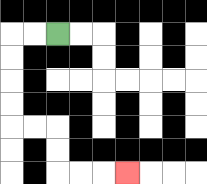{'start': '[2, 1]', 'end': '[5, 7]', 'path_directions': 'L,L,D,D,D,D,R,R,D,D,R,R,R', 'path_coordinates': '[[2, 1], [1, 1], [0, 1], [0, 2], [0, 3], [0, 4], [0, 5], [1, 5], [2, 5], [2, 6], [2, 7], [3, 7], [4, 7], [5, 7]]'}